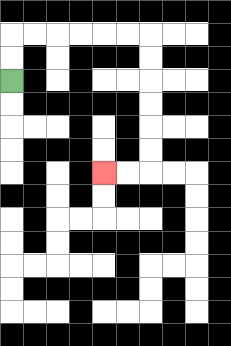{'start': '[0, 3]', 'end': '[4, 7]', 'path_directions': 'U,U,R,R,R,R,R,R,D,D,D,D,D,D,L,L', 'path_coordinates': '[[0, 3], [0, 2], [0, 1], [1, 1], [2, 1], [3, 1], [4, 1], [5, 1], [6, 1], [6, 2], [6, 3], [6, 4], [6, 5], [6, 6], [6, 7], [5, 7], [4, 7]]'}